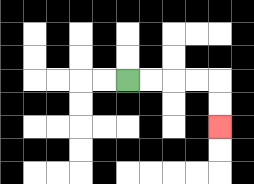{'start': '[5, 3]', 'end': '[9, 5]', 'path_directions': 'R,R,R,R,D,D', 'path_coordinates': '[[5, 3], [6, 3], [7, 3], [8, 3], [9, 3], [9, 4], [9, 5]]'}